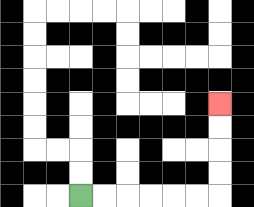{'start': '[3, 8]', 'end': '[9, 4]', 'path_directions': 'R,R,R,R,R,R,U,U,U,U', 'path_coordinates': '[[3, 8], [4, 8], [5, 8], [6, 8], [7, 8], [8, 8], [9, 8], [9, 7], [9, 6], [9, 5], [9, 4]]'}